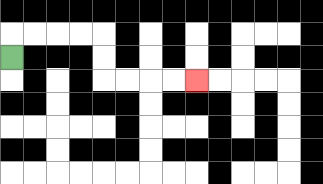{'start': '[0, 2]', 'end': '[8, 3]', 'path_directions': 'U,R,R,R,R,D,D,R,R,R,R', 'path_coordinates': '[[0, 2], [0, 1], [1, 1], [2, 1], [3, 1], [4, 1], [4, 2], [4, 3], [5, 3], [6, 3], [7, 3], [8, 3]]'}